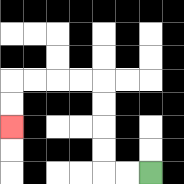{'start': '[6, 7]', 'end': '[0, 5]', 'path_directions': 'L,L,U,U,U,U,L,L,L,L,D,D', 'path_coordinates': '[[6, 7], [5, 7], [4, 7], [4, 6], [4, 5], [4, 4], [4, 3], [3, 3], [2, 3], [1, 3], [0, 3], [0, 4], [0, 5]]'}